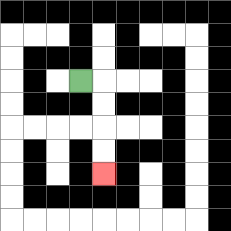{'start': '[3, 3]', 'end': '[4, 7]', 'path_directions': 'R,D,D,D,D', 'path_coordinates': '[[3, 3], [4, 3], [4, 4], [4, 5], [4, 6], [4, 7]]'}